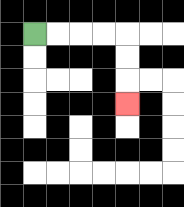{'start': '[1, 1]', 'end': '[5, 4]', 'path_directions': 'R,R,R,R,D,D,D', 'path_coordinates': '[[1, 1], [2, 1], [3, 1], [4, 1], [5, 1], [5, 2], [5, 3], [5, 4]]'}